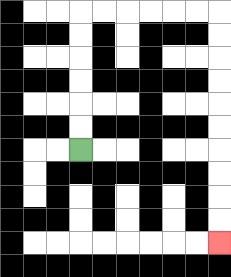{'start': '[3, 6]', 'end': '[9, 10]', 'path_directions': 'U,U,U,U,U,U,R,R,R,R,R,R,D,D,D,D,D,D,D,D,D,D', 'path_coordinates': '[[3, 6], [3, 5], [3, 4], [3, 3], [3, 2], [3, 1], [3, 0], [4, 0], [5, 0], [6, 0], [7, 0], [8, 0], [9, 0], [9, 1], [9, 2], [9, 3], [9, 4], [9, 5], [9, 6], [9, 7], [9, 8], [9, 9], [9, 10]]'}